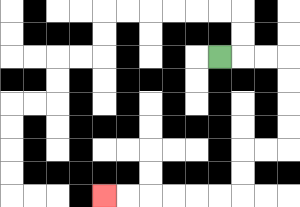{'start': '[9, 2]', 'end': '[4, 8]', 'path_directions': 'R,R,R,D,D,D,D,L,L,D,D,L,L,L,L,L,L', 'path_coordinates': '[[9, 2], [10, 2], [11, 2], [12, 2], [12, 3], [12, 4], [12, 5], [12, 6], [11, 6], [10, 6], [10, 7], [10, 8], [9, 8], [8, 8], [7, 8], [6, 8], [5, 8], [4, 8]]'}